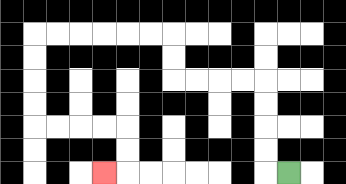{'start': '[12, 7]', 'end': '[4, 7]', 'path_directions': 'L,U,U,U,U,L,L,L,L,U,U,L,L,L,L,L,L,D,D,D,D,R,R,R,R,D,D,L', 'path_coordinates': '[[12, 7], [11, 7], [11, 6], [11, 5], [11, 4], [11, 3], [10, 3], [9, 3], [8, 3], [7, 3], [7, 2], [7, 1], [6, 1], [5, 1], [4, 1], [3, 1], [2, 1], [1, 1], [1, 2], [1, 3], [1, 4], [1, 5], [2, 5], [3, 5], [4, 5], [5, 5], [5, 6], [5, 7], [4, 7]]'}